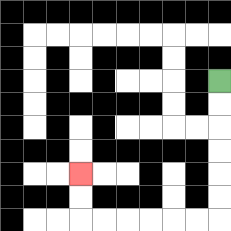{'start': '[9, 3]', 'end': '[3, 7]', 'path_directions': 'D,D,D,D,D,D,L,L,L,L,L,L,U,U', 'path_coordinates': '[[9, 3], [9, 4], [9, 5], [9, 6], [9, 7], [9, 8], [9, 9], [8, 9], [7, 9], [6, 9], [5, 9], [4, 9], [3, 9], [3, 8], [3, 7]]'}